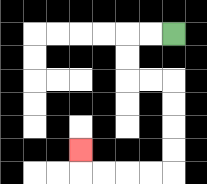{'start': '[7, 1]', 'end': '[3, 6]', 'path_directions': 'L,L,D,D,R,R,D,D,D,D,L,L,L,L,U', 'path_coordinates': '[[7, 1], [6, 1], [5, 1], [5, 2], [5, 3], [6, 3], [7, 3], [7, 4], [7, 5], [7, 6], [7, 7], [6, 7], [5, 7], [4, 7], [3, 7], [3, 6]]'}